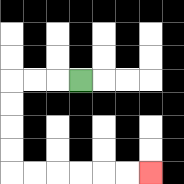{'start': '[3, 3]', 'end': '[6, 7]', 'path_directions': 'L,L,L,D,D,D,D,R,R,R,R,R,R', 'path_coordinates': '[[3, 3], [2, 3], [1, 3], [0, 3], [0, 4], [0, 5], [0, 6], [0, 7], [1, 7], [2, 7], [3, 7], [4, 7], [5, 7], [6, 7]]'}